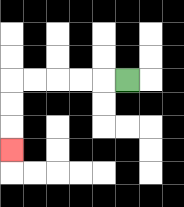{'start': '[5, 3]', 'end': '[0, 6]', 'path_directions': 'L,L,L,L,L,D,D,D', 'path_coordinates': '[[5, 3], [4, 3], [3, 3], [2, 3], [1, 3], [0, 3], [0, 4], [0, 5], [0, 6]]'}